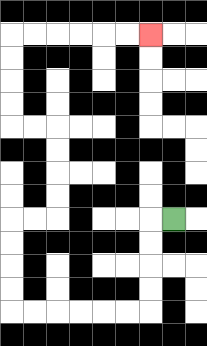{'start': '[7, 9]', 'end': '[6, 1]', 'path_directions': 'L,D,D,D,D,L,L,L,L,L,L,U,U,U,U,R,R,U,U,U,U,L,L,U,U,U,U,R,R,R,R,R,R', 'path_coordinates': '[[7, 9], [6, 9], [6, 10], [6, 11], [6, 12], [6, 13], [5, 13], [4, 13], [3, 13], [2, 13], [1, 13], [0, 13], [0, 12], [0, 11], [0, 10], [0, 9], [1, 9], [2, 9], [2, 8], [2, 7], [2, 6], [2, 5], [1, 5], [0, 5], [0, 4], [0, 3], [0, 2], [0, 1], [1, 1], [2, 1], [3, 1], [4, 1], [5, 1], [6, 1]]'}